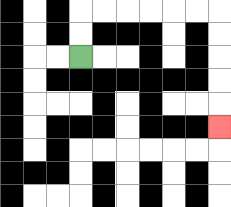{'start': '[3, 2]', 'end': '[9, 5]', 'path_directions': 'U,U,R,R,R,R,R,R,D,D,D,D,D', 'path_coordinates': '[[3, 2], [3, 1], [3, 0], [4, 0], [5, 0], [6, 0], [7, 0], [8, 0], [9, 0], [9, 1], [9, 2], [9, 3], [9, 4], [9, 5]]'}